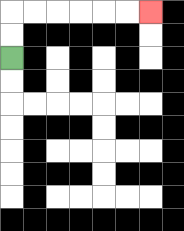{'start': '[0, 2]', 'end': '[6, 0]', 'path_directions': 'U,U,R,R,R,R,R,R', 'path_coordinates': '[[0, 2], [0, 1], [0, 0], [1, 0], [2, 0], [3, 0], [4, 0], [5, 0], [6, 0]]'}